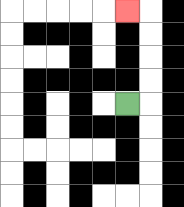{'start': '[5, 4]', 'end': '[5, 0]', 'path_directions': 'R,U,U,U,U,L', 'path_coordinates': '[[5, 4], [6, 4], [6, 3], [6, 2], [6, 1], [6, 0], [5, 0]]'}